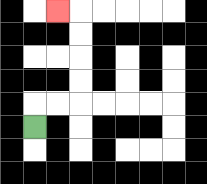{'start': '[1, 5]', 'end': '[2, 0]', 'path_directions': 'U,R,R,U,U,U,U,L', 'path_coordinates': '[[1, 5], [1, 4], [2, 4], [3, 4], [3, 3], [3, 2], [3, 1], [3, 0], [2, 0]]'}